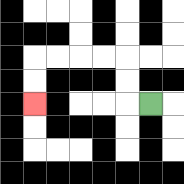{'start': '[6, 4]', 'end': '[1, 4]', 'path_directions': 'L,U,U,L,L,L,L,D,D', 'path_coordinates': '[[6, 4], [5, 4], [5, 3], [5, 2], [4, 2], [3, 2], [2, 2], [1, 2], [1, 3], [1, 4]]'}